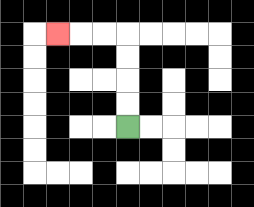{'start': '[5, 5]', 'end': '[2, 1]', 'path_directions': 'U,U,U,U,L,L,L', 'path_coordinates': '[[5, 5], [5, 4], [5, 3], [5, 2], [5, 1], [4, 1], [3, 1], [2, 1]]'}